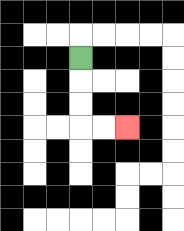{'start': '[3, 2]', 'end': '[5, 5]', 'path_directions': 'D,D,D,R,R', 'path_coordinates': '[[3, 2], [3, 3], [3, 4], [3, 5], [4, 5], [5, 5]]'}